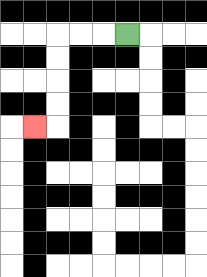{'start': '[5, 1]', 'end': '[1, 5]', 'path_directions': 'L,L,L,D,D,D,D,L', 'path_coordinates': '[[5, 1], [4, 1], [3, 1], [2, 1], [2, 2], [2, 3], [2, 4], [2, 5], [1, 5]]'}